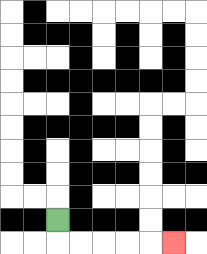{'start': '[2, 9]', 'end': '[7, 10]', 'path_directions': 'D,R,R,R,R,R', 'path_coordinates': '[[2, 9], [2, 10], [3, 10], [4, 10], [5, 10], [6, 10], [7, 10]]'}